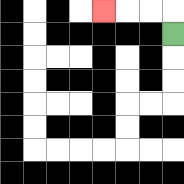{'start': '[7, 1]', 'end': '[4, 0]', 'path_directions': 'U,L,L,L', 'path_coordinates': '[[7, 1], [7, 0], [6, 0], [5, 0], [4, 0]]'}